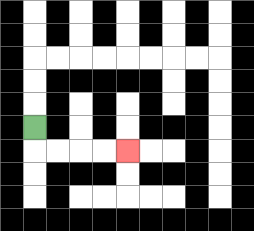{'start': '[1, 5]', 'end': '[5, 6]', 'path_directions': 'D,R,R,R,R', 'path_coordinates': '[[1, 5], [1, 6], [2, 6], [3, 6], [4, 6], [5, 6]]'}